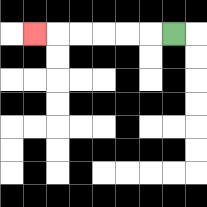{'start': '[7, 1]', 'end': '[1, 1]', 'path_directions': 'L,L,L,L,L,L', 'path_coordinates': '[[7, 1], [6, 1], [5, 1], [4, 1], [3, 1], [2, 1], [1, 1]]'}